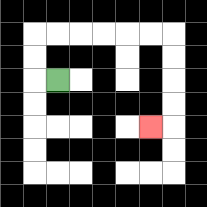{'start': '[2, 3]', 'end': '[6, 5]', 'path_directions': 'L,U,U,R,R,R,R,R,R,D,D,D,D,L', 'path_coordinates': '[[2, 3], [1, 3], [1, 2], [1, 1], [2, 1], [3, 1], [4, 1], [5, 1], [6, 1], [7, 1], [7, 2], [7, 3], [7, 4], [7, 5], [6, 5]]'}